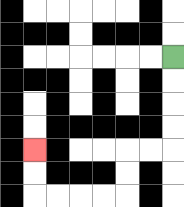{'start': '[7, 2]', 'end': '[1, 6]', 'path_directions': 'D,D,D,D,L,L,D,D,L,L,L,L,U,U', 'path_coordinates': '[[7, 2], [7, 3], [7, 4], [7, 5], [7, 6], [6, 6], [5, 6], [5, 7], [5, 8], [4, 8], [3, 8], [2, 8], [1, 8], [1, 7], [1, 6]]'}